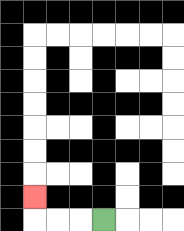{'start': '[4, 9]', 'end': '[1, 8]', 'path_directions': 'L,L,L,U', 'path_coordinates': '[[4, 9], [3, 9], [2, 9], [1, 9], [1, 8]]'}